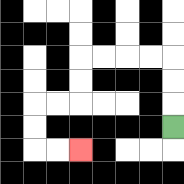{'start': '[7, 5]', 'end': '[3, 6]', 'path_directions': 'U,U,U,L,L,L,L,D,D,L,L,D,D,R,R', 'path_coordinates': '[[7, 5], [7, 4], [7, 3], [7, 2], [6, 2], [5, 2], [4, 2], [3, 2], [3, 3], [3, 4], [2, 4], [1, 4], [1, 5], [1, 6], [2, 6], [3, 6]]'}